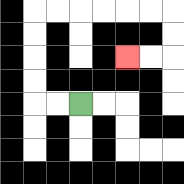{'start': '[3, 4]', 'end': '[5, 2]', 'path_directions': 'L,L,U,U,U,U,R,R,R,R,R,R,D,D,L,L', 'path_coordinates': '[[3, 4], [2, 4], [1, 4], [1, 3], [1, 2], [1, 1], [1, 0], [2, 0], [3, 0], [4, 0], [5, 0], [6, 0], [7, 0], [7, 1], [7, 2], [6, 2], [5, 2]]'}